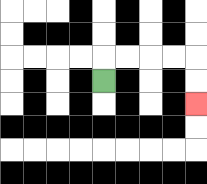{'start': '[4, 3]', 'end': '[8, 4]', 'path_directions': 'U,R,R,R,R,D,D', 'path_coordinates': '[[4, 3], [4, 2], [5, 2], [6, 2], [7, 2], [8, 2], [8, 3], [8, 4]]'}